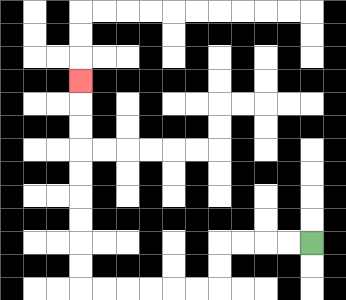{'start': '[13, 10]', 'end': '[3, 3]', 'path_directions': 'L,L,L,L,D,D,L,L,L,L,L,L,U,U,U,U,U,U,U,U,U', 'path_coordinates': '[[13, 10], [12, 10], [11, 10], [10, 10], [9, 10], [9, 11], [9, 12], [8, 12], [7, 12], [6, 12], [5, 12], [4, 12], [3, 12], [3, 11], [3, 10], [3, 9], [3, 8], [3, 7], [3, 6], [3, 5], [3, 4], [3, 3]]'}